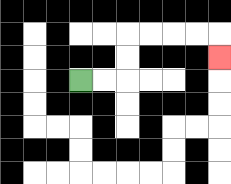{'start': '[3, 3]', 'end': '[9, 2]', 'path_directions': 'R,R,U,U,R,R,R,R,D', 'path_coordinates': '[[3, 3], [4, 3], [5, 3], [5, 2], [5, 1], [6, 1], [7, 1], [8, 1], [9, 1], [9, 2]]'}